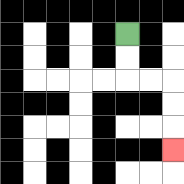{'start': '[5, 1]', 'end': '[7, 6]', 'path_directions': 'D,D,R,R,D,D,D', 'path_coordinates': '[[5, 1], [5, 2], [5, 3], [6, 3], [7, 3], [7, 4], [7, 5], [7, 6]]'}